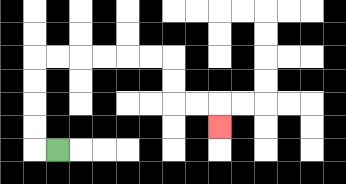{'start': '[2, 6]', 'end': '[9, 5]', 'path_directions': 'L,U,U,U,U,R,R,R,R,R,R,D,D,R,R,D', 'path_coordinates': '[[2, 6], [1, 6], [1, 5], [1, 4], [1, 3], [1, 2], [2, 2], [3, 2], [4, 2], [5, 2], [6, 2], [7, 2], [7, 3], [7, 4], [8, 4], [9, 4], [9, 5]]'}